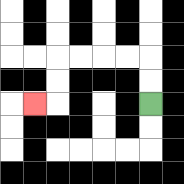{'start': '[6, 4]', 'end': '[1, 4]', 'path_directions': 'U,U,L,L,L,L,D,D,L', 'path_coordinates': '[[6, 4], [6, 3], [6, 2], [5, 2], [4, 2], [3, 2], [2, 2], [2, 3], [2, 4], [1, 4]]'}